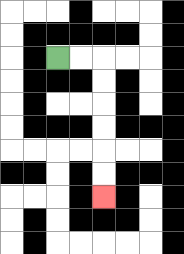{'start': '[2, 2]', 'end': '[4, 8]', 'path_directions': 'R,R,D,D,D,D,D,D', 'path_coordinates': '[[2, 2], [3, 2], [4, 2], [4, 3], [4, 4], [4, 5], [4, 6], [4, 7], [4, 8]]'}